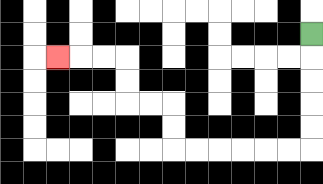{'start': '[13, 1]', 'end': '[2, 2]', 'path_directions': 'D,D,D,D,D,L,L,L,L,L,L,U,U,L,L,U,U,L,L,L', 'path_coordinates': '[[13, 1], [13, 2], [13, 3], [13, 4], [13, 5], [13, 6], [12, 6], [11, 6], [10, 6], [9, 6], [8, 6], [7, 6], [7, 5], [7, 4], [6, 4], [5, 4], [5, 3], [5, 2], [4, 2], [3, 2], [2, 2]]'}